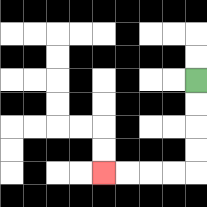{'start': '[8, 3]', 'end': '[4, 7]', 'path_directions': 'D,D,D,D,L,L,L,L', 'path_coordinates': '[[8, 3], [8, 4], [8, 5], [8, 6], [8, 7], [7, 7], [6, 7], [5, 7], [4, 7]]'}